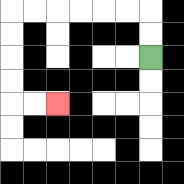{'start': '[6, 2]', 'end': '[2, 4]', 'path_directions': 'U,U,L,L,L,L,L,L,D,D,D,D,R,R', 'path_coordinates': '[[6, 2], [6, 1], [6, 0], [5, 0], [4, 0], [3, 0], [2, 0], [1, 0], [0, 0], [0, 1], [0, 2], [0, 3], [0, 4], [1, 4], [2, 4]]'}